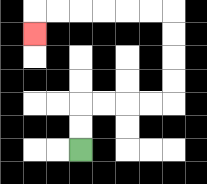{'start': '[3, 6]', 'end': '[1, 1]', 'path_directions': 'U,U,R,R,R,R,U,U,U,U,L,L,L,L,L,L,D', 'path_coordinates': '[[3, 6], [3, 5], [3, 4], [4, 4], [5, 4], [6, 4], [7, 4], [7, 3], [7, 2], [7, 1], [7, 0], [6, 0], [5, 0], [4, 0], [3, 0], [2, 0], [1, 0], [1, 1]]'}